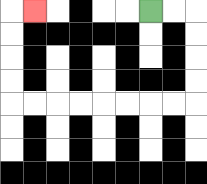{'start': '[6, 0]', 'end': '[1, 0]', 'path_directions': 'R,R,D,D,D,D,L,L,L,L,L,L,L,L,U,U,U,U,R', 'path_coordinates': '[[6, 0], [7, 0], [8, 0], [8, 1], [8, 2], [8, 3], [8, 4], [7, 4], [6, 4], [5, 4], [4, 4], [3, 4], [2, 4], [1, 4], [0, 4], [0, 3], [0, 2], [0, 1], [0, 0], [1, 0]]'}